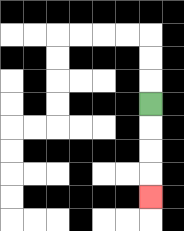{'start': '[6, 4]', 'end': '[6, 8]', 'path_directions': 'D,D,D,D', 'path_coordinates': '[[6, 4], [6, 5], [6, 6], [6, 7], [6, 8]]'}